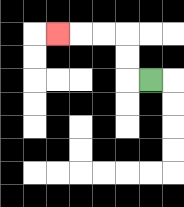{'start': '[6, 3]', 'end': '[2, 1]', 'path_directions': 'L,U,U,L,L,L', 'path_coordinates': '[[6, 3], [5, 3], [5, 2], [5, 1], [4, 1], [3, 1], [2, 1]]'}